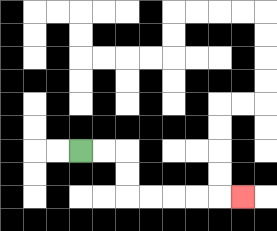{'start': '[3, 6]', 'end': '[10, 8]', 'path_directions': 'R,R,D,D,R,R,R,R,R', 'path_coordinates': '[[3, 6], [4, 6], [5, 6], [5, 7], [5, 8], [6, 8], [7, 8], [8, 8], [9, 8], [10, 8]]'}